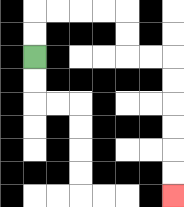{'start': '[1, 2]', 'end': '[7, 8]', 'path_directions': 'U,U,R,R,R,R,D,D,R,R,D,D,D,D,D,D', 'path_coordinates': '[[1, 2], [1, 1], [1, 0], [2, 0], [3, 0], [4, 0], [5, 0], [5, 1], [5, 2], [6, 2], [7, 2], [7, 3], [7, 4], [7, 5], [7, 6], [7, 7], [7, 8]]'}